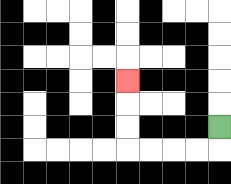{'start': '[9, 5]', 'end': '[5, 3]', 'path_directions': 'D,L,L,L,L,U,U,U', 'path_coordinates': '[[9, 5], [9, 6], [8, 6], [7, 6], [6, 6], [5, 6], [5, 5], [5, 4], [5, 3]]'}